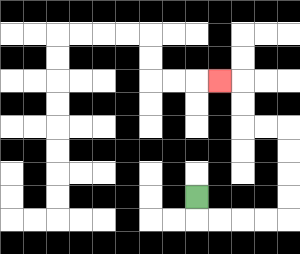{'start': '[8, 8]', 'end': '[9, 3]', 'path_directions': 'D,R,R,R,R,U,U,U,U,L,L,U,U,L', 'path_coordinates': '[[8, 8], [8, 9], [9, 9], [10, 9], [11, 9], [12, 9], [12, 8], [12, 7], [12, 6], [12, 5], [11, 5], [10, 5], [10, 4], [10, 3], [9, 3]]'}